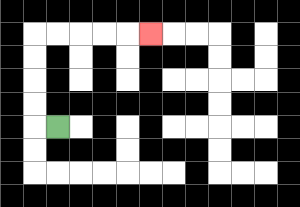{'start': '[2, 5]', 'end': '[6, 1]', 'path_directions': 'L,U,U,U,U,R,R,R,R,R', 'path_coordinates': '[[2, 5], [1, 5], [1, 4], [1, 3], [1, 2], [1, 1], [2, 1], [3, 1], [4, 1], [5, 1], [6, 1]]'}